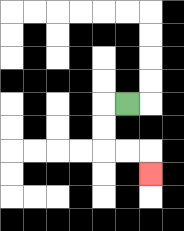{'start': '[5, 4]', 'end': '[6, 7]', 'path_directions': 'L,D,D,R,R,D', 'path_coordinates': '[[5, 4], [4, 4], [4, 5], [4, 6], [5, 6], [6, 6], [6, 7]]'}